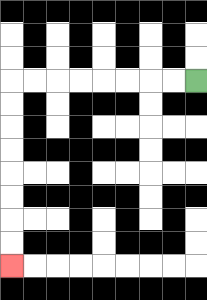{'start': '[8, 3]', 'end': '[0, 11]', 'path_directions': 'L,L,L,L,L,L,L,L,D,D,D,D,D,D,D,D', 'path_coordinates': '[[8, 3], [7, 3], [6, 3], [5, 3], [4, 3], [3, 3], [2, 3], [1, 3], [0, 3], [0, 4], [0, 5], [0, 6], [0, 7], [0, 8], [0, 9], [0, 10], [0, 11]]'}